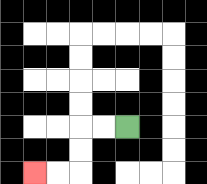{'start': '[5, 5]', 'end': '[1, 7]', 'path_directions': 'L,L,D,D,L,L', 'path_coordinates': '[[5, 5], [4, 5], [3, 5], [3, 6], [3, 7], [2, 7], [1, 7]]'}